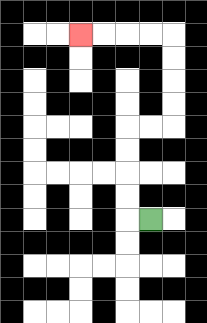{'start': '[6, 9]', 'end': '[3, 1]', 'path_directions': 'L,U,U,U,U,R,R,U,U,U,U,L,L,L,L', 'path_coordinates': '[[6, 9], [5, 9], [5, 8], [5, 7], [5, 6], [5, 5], [6, 5], [7, 5], [7, 4], [7, 3], [7, 2], [7, 1], [6, 1], [5, 1], [4, 1], [3, 1]]'}